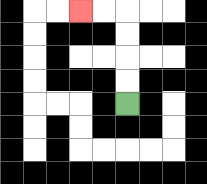{'start': '[5, 4]', 'end': '[3, 0]', 'path_directions': 'U,U,U,U,L,L', 'path_coordinates': '[[5, 4], [5, 3], [5, 2], [5, 1], [5, 0], [4, 0], [3, 0]]'}